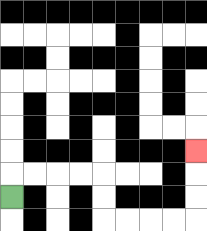{'start': '[0, 8]', 'end': '[8, 6]', 'path_directions': 'U,R,R,R,R,D,D,R,R,R,R,U,U,U', 'path_coordinates': '[[0, 8], [0, 7], [1, 7], [2, 7], [3, 7], [4, 7], [4, 8], [4, 9], [5, 9], [6, 9], [7, 9], [8, 9], [8, 8], [8, 7], [8, 6]]'}